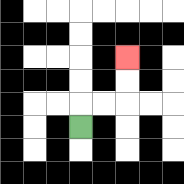{'start': '[3, 5]', 'end': '[5, 2]', 'path_directions': 'U,R,R,U,U', 'path_coordinates': '[[3, 5], [3, 4], [4, 4], [5, 4], [5, 3], [5, 2]]'}